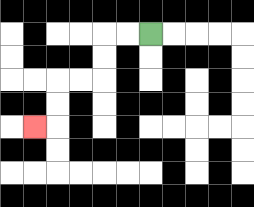{'start': '[6, 1]', 'end': '[1, 5]', 'path_directions': 'L,L,D,D,L,L,D,D,L', 'path_coordinates': '[[6, 1], [5, 1], [4, 1], [4, 2], [4, 3], [3, 3], [2, 3], [2, 4], [2, 5], [1, 5]]'}